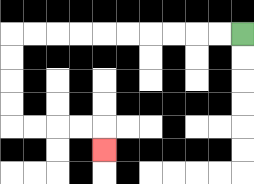{'start': '[10, 1]', 'end': '[4, 6]', 'path_directions': 'L,L,L,L,L,L,L,L,L,L,D,D,D,D,R,R,R,R,D', 'path_coordinates': '[[10, 1], [9, 1], [8, 1], [7, 1], [6, 1], [5, 1], [4, 1], [3, 1], [2, 1], [1, 1], [0, 1], [0, 2], [0, 3], [0, 4], [0, 5], [1, 5], [2, 5], [3, 5], [4, 5], [4, 6]]'}